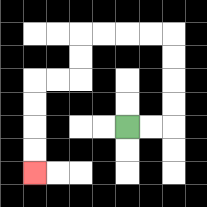{'start': '[5, 5]', 'end': '[1, 7]', 'path_directions': 'R,R,U,U,U,U,L,L,L,L,D,D,L,L,D,D,D,D', 'path_coordinates': '[[5, 5], [6, 5], [7, 5], [7, 4], [7, 3], [7, 2], [7, 1], [6, 1], [5, 1], [4, 1], [3, 1], [3, 2], [3, 3], [2, 3], [1, 3], [1, 4], [1, 5], [1, 6], [1, 7]]'}